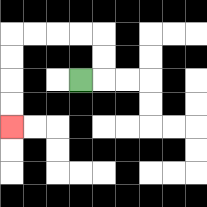{'start': '[3, 3]', 'end': '[0, 5]', 'path_directions': 'R,U,U,L,L,L,L,D,D,D,D', 'path_coordinates': '[[3, 3], [4, 3], [4, 2], [4, 1], [3, 1], [2, 1], [1, 1], [0, 1], [0, 2], [0, 3], [0, 4], [0, 5]]'}